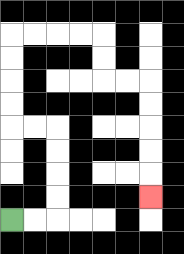{'start': '[0, 9]', 'end': '[6, 8]', 'path_directions': 'R,R,U,U,U,U,L,L,U,U,U,U,R,R,R,R,D,D,R,R,D,D,D,D,D', 'path_coordinates': '[[0, 9], [1, 9], [2, 9], [2, 8], [2, 7], [2, 6], [2, 5], [1, 5], [0, 5], [0, 4], [0, 3], [0, 2], [0, 1], [1, 1], [2, 1], [3, 1], [4, 1], [4, 2], [4, 3], [5, 3], [6, 3], [6, 4], [6, 5], [6, 6], [6, 7], [6, 8]]'}